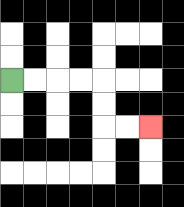{'start': '[0, 3]', 'end': '[6, 5]', 'path_directions': 'R,R,R,R,D,D,R,R', 'path_coordinates': '[[0, 3], [1, 3], [2, 3], [3, 3], [4, 3], [4, 4], [4, 5], [5, 5], [6, 5]]'}